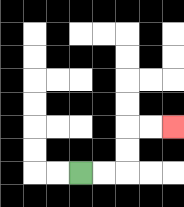{'start': '[3, 7]', 'end': '[7, 5]', 'path_directions': 'R,R,U,U,R,R', 'path_coordinates': '[[3, 7], [4, 7], [5, 7], [5, 6], [5, 5], [6, 5], [7, 5]]'}